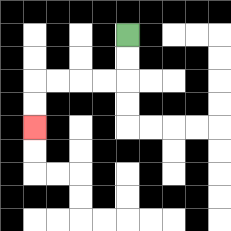{'start': '[5, 1]', 'end': '[1, 5]', 'path_directions': 'D,D,L,L,L,L,D,D', 'path_coordinates': '[[5, 1], [5, 2], [5, 3], [4, 3], [3, 3], [2, 3], [1, 3], [1, 4], [1, 5]]'}